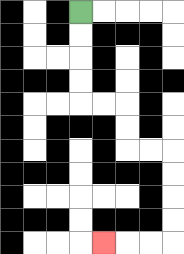{'start': '[3, 0]', 'end': '[4, 10]', 'path_directions': 'D,D,D,D,R,R,D,D,R,R,D,D,D,D,L,L,L', 'path_coordinates': '[[3, 0], [3, 1], [3, 2], [3, 3], [3, 4], [4, 4], [5, 4], [5, 5], [5, 6], [6, 6], [7, 6], [7, 7], [7, 8], [7, 9], [7, 10], [6, 10], [5, 10], [4, 10]]'}